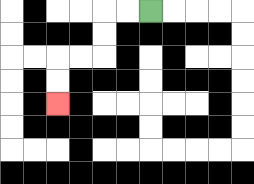{'start': '[6, 0]', 'end': '[2, 4]', 'path_directions': 'L,L,D,D,L,L,D,D', 'path_coordinates': '[[6, 0], [5, 0], [4, 0], [4, 1], [4, 2], [3, 2], [2, 2], [2, 3], [2, 4]]'}